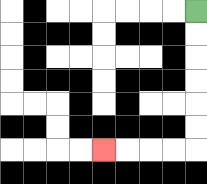{'start': '[8, 0]', 'end': '[4, 6]', 'path_directions': 'D,D,D,D,D,D,L,L,L,L', 'path_coordinates': '[[8, 0], [8, 1], [8, 2], [8, 3], [8, 4], [8, 5], [8, 6], [7, 6], [6, 6], [5, 6], [4, 6]]'}